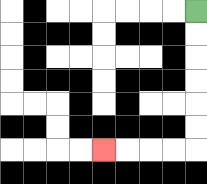{'start': '[8, 0]', 'end': '[4, 6]', 'path_directions': 'D,D,D,D,D,D,L,L,L,L', 'path_coordinates': '[[8, 0], [8, 1], [8, 2], [8, 3], [8, 4], [8, 5], [8, 6], [7, 6], [6, 6], [5, 6], [4, 6]]'}